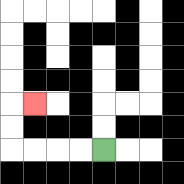{'start': '[4, 6]', 'end': '[1, 4]', 'path_directions': 'L,L,L,L,U,U,R', 'path_coordinates': '[[4, 6], [3, 6], [2, 6], [1, 6], [0, 6], [0, 5], [0, 4], [1, 4]]'}